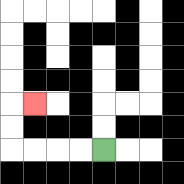{'start': '[4, 6]', 'end': '[1, 4]', 'path_directions': 'L,L,L,L,U,U,R', 'path_coordinates': '[[4, 6], [3, 6], [2, 6], [1, 6], [0, 6], [0, 5], [0, 4], [1, 4]]'}